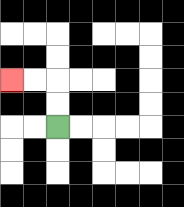{'start': '[2, 5]', 'end': '[0, 3]', 'path_directions': 'U,U,L,L', 'path_coordinates': '[[2, 5], [2, 4], [2, 3], [1, 3], [0, 3]]'}